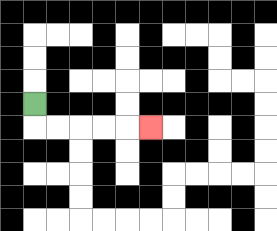{'start': '[1, 4]', 'end': '[6, 5]', 'path_directions': 'D,R,R,R,R,R', 'path_coordinates': '[[1, 4], [1, 5], [2, 5], [3, 5], [4, 5], [5, 5], [6, 5]]'}